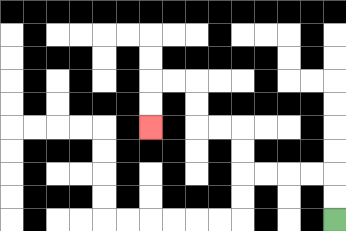{'start': '[14, 9]', 'end': '[6, 5]', 'path_directions': 'U,U,L,L,L,L,U,U,L,L,U,U,L,L,D,D', 'path_coordinates': '[[14, 9], [14, 8], [14, 7], [13, 7], [12, 7], [11, 7], [10, 7], [10, 6], [10, 5], [9, 5], [8, 5], [8, 4], [8, 3], [7, 3], [6, 3], [6, 4], [6, 5]]'}